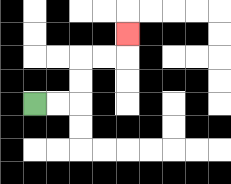{'start': '[1, 4]', 'end': '[5, 1]', 'path_directions': 'R,R,U,U,R,R,U', 'path_coordinates': '[[1, 4], [2, 4], [3, 4], [3, 3], [3, 2], [4, 2], [5, 2], [5, 1]]'}